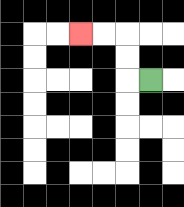{'start': '[6, 3]', 'end': '[3, 1]', 'path_directions': 'L,U,U,L,L', 'path_coordinates': '[[6, 3], [5, 3], [5, 2], [5, 1], [4, 1], [3, 1]]'}